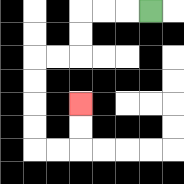{'start': '[6, 0]', 'end': '[3, 4]', 'path_directions': 'L,L,L,D,D,L,L,D,D,D,D,R,R,U,U', 'path_coordinates': '[[6, 0], [5, 0], [4, 0], [3, 0], [3, 1], [3, 2], [2, 2], [1, 2], [1, 3], [1, 4], [1, 5], [1, 6], [2, 6], [3, 6], [3, 5], [3, 4]]'}